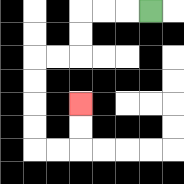{'start': '[6, 0]', 'end': '[3, 4]', 'path_directions': 'L,L,L,D,D,L,L,D,D,D,D,R,R,U,U', 'path_coordinates': '[[6, 0], [5, 0], [4, 0], [3, 0], [3, 1], [3, 2], [2, 2], [1, 2], [1, 3], [1, 4], [1, 5], [1, 6], [2, 6], [3, 6], [3, 5], [3, 4]]'}